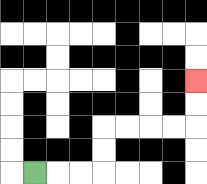{'start': '[1, 7]', 'end': '[8, 3]', 'path_directions': 'R,R,R,U,U,R,R,R,R,U,U', 'path_coordinates': '[[1, 7], [2, 7], [3, 7], [4, 7], [4, 6], [4, 5], [5, 5], [6, 5], [7, 5], [8, 5], [8, 4], [8, 3]]'}